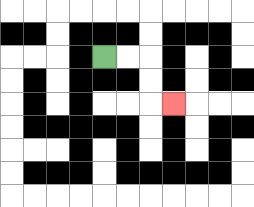{'start': '[4, 2]', 'end': '[7, 4]', 'path_directions': 'R,R,D,D,R', 'path_coordinates': '[[4, 2], [5, 2], [6, 2], [6, 3], [6, 4], [7, 4]]'}